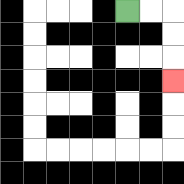{'start': '[5, 0]', 'end': '[7, 3]', 'path_directions': 'R,R,D,D,D', 'path_coordinates': '[[5, 0], [6, 0], [7, 0], [7, 1], [7, 2], [7, 3]]'}